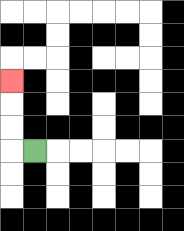{'start': '[1, 6]', 'end': '[0, 3]', 'path_directions': 'L,U,U,U', 'path_coordinates': '[[1, 6], [0, 6], [0, 5], [0, 4], [0, 3]]'}